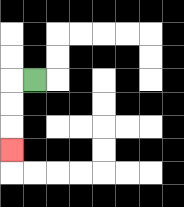{'start': '[1, 3]', 'end': '[0, 6]', 'path_directions': 'L,D,D,D', 'path_coordinates': '[[1, 3], [0, 3], [0, 4], [0, 5], [0, 6]]'}